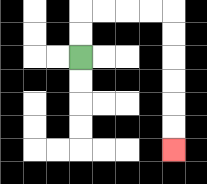{'start': '[3, 2]', 'end': '[7, 6]', 'path_directions': 'U,U,R,R,R,R,D,D,D,D,D,D', 'path_coordinates': '[[3, 2], [3, 1], [3, 0], [4, 0], [5, 0], [6, 0], [7, 0], [7, 1], [7, 2], [7, 3], [7, 4], [7, 5], [7, 6]]'}